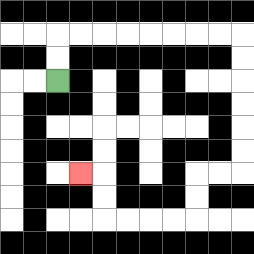{'start': '[2, 3]', 'end': '[3, 7]', 'path_directions': 'U,U,R,R,R,R,R,R,R,R,D,D,D,D,D,D,L,L,D,D,L,L,L,L,U,U,L', 'path_coordinates': '[[2, 3], [2, 2], [2, 1], [3, 1], [4, 1], [5, 1], [6, 1], [7, 1], [8, 1], [9, 1], [10, 1], [10, 2], [10, 3], [10, 4], [10, 5], [10, 6], [10, 7], [9, 7], [8, 7], [8, 8], [8, 9], [7, 9], [6, 9], [5, 9], [4, 9], [4, 8], [4, 7], [3, 7]]'}